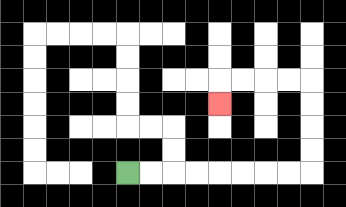{'start': '[5, 7]', 'end': '[9, 4]', 'path_directions': 'R,R,R,R,R,R,R,R,U,U,U,U,L,L,L,L,D', 'path_coordinates': '[[5, 7], [6, 7], [7, 7], [8, 7], [9, 7], [10, 7], [11, 7], [12, 7], [13, 7], [13, 6], [13, 5], [13, 4], [13, 3], [12, 3], [11, 3], [10, 3], [9, 3], [9, 4]]'}